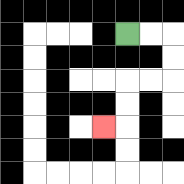{'start': '[5, 1]', 'end': '[4, 5]', 'path_directions': 'R,R,D,D,L,L,D,D,L', 'path_coordinates': '[[5, 1], [6, 1], [7, 1], [7, 2], [7, 3], [6, 3], [5, 3], [5, 4], [5, 5], [4, 5]]'}